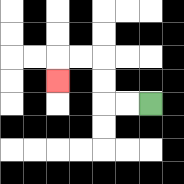{'start': '[6, 4]', 'end': '[2, 3]', 'path_directions': 'L,L,U,U,L,L,D', 'path_coordinates': '[[6, 4], [5, 4], [4, 4], [4, 3], [4, 2], [3, 2], [2, 2], [2, 3]]'}